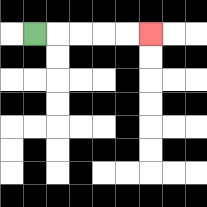{'start': '[1, 1]', 'end': '[6, 1]', 'path_directions': 'R,R,R,R,R', 'path_coordinates': '[[1, 1], [2, 1], [3, 1], [4, 1], [5, 1], [6, 1]]'}